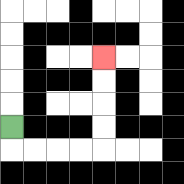{'start': '[0, 5]', 'end': '[4, 2]', 'path_directions': 'D,R,R,R,R,U,U,U,U', 'path_coordinates': '[[0, 5], [0, 6], [1, 6], [2, 6], [3, 6], [4, 6], [4, 5], [4, 4], [4, 3], [4, 2]]'}